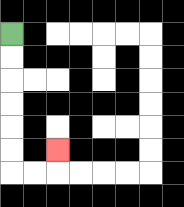{'start': '[0, 1]', 'end': '[2, 6]', 'path_directions': 'D,D,D,D,D,D,R,R,U', 'path_coordinates': '[[0, 1], [0, 2], [0, 3], [0, 4], [0, 5], [0, 6], [0, 7], [1, 7], [2, 7], [2, 6]]'}